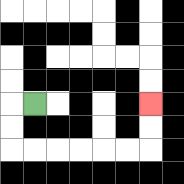{'start': '[1, 4]', 'end': '[6, 4]', 'path_directions': 'L,D,D,R,R,R,R,R,R,U,U', 'path_coordinates': '[[1, 4], [0, 4], [0, 5], [0, 6], [1, 6], [2, 6], [3, 6], [4, 6], [5, 6], [6, 6], [6, 5], [6, 4]]'}